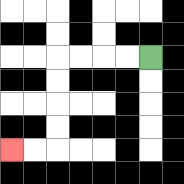{'start': '[6, 2]', 'end': '[0, 6]', 'path_directions': 'L,L,L,L,D,D,D,D,L,L', 'path_coordinates': '[[6, 2], [5, 2], [4, 2], [3, 2], [2, 2], [2, 3], [2, 4], [2, 5], [2, 6], [1, 6], [0, 6]]'}